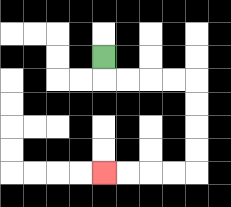{'start': '[4, 2]', 'end': '[4, 7]', 'path_directions': 'D,R,R,R,R,D,D,D,D,L,L,L,L', 'path_coordinates': '[[4, 2], [4, 3], [5, 3], [6, 3], [7, 3], [8, 3], [8, 4], [8, 5], [8, 6], [8, 7], [7, 7], [6, 7], [5, 7], [4, 7]]'}